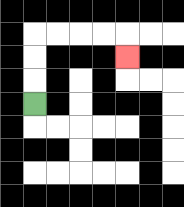{'start': '[1, 4]', 'end': '[5, 2]', 'path_directions': 'U,U,U,R,R,R,R,D', 'path_coordinates': '[[1, 4], [1, 3], [1, 2], [1, 1], [2, 1], [3, 1], [4, 1], [5, 1], [5, 2]]'}